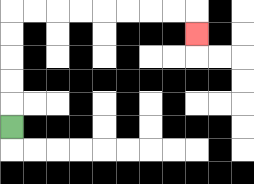{'start': '[0, 5]', 'end': '[8, 1]', 'path_directions': 'U,U,U,U,U,R,R,R,R,R,R,R,R,D', 'path_coordinates': '[[0, 5], [0, 4], [0, 3], [0, 2], [0, 1], [0, 0], [1, 0], [2, 0], [3, 0], [4, 0], [5, 0], [6, 0], [7, 0], [8, 0], [8, 1]]'}